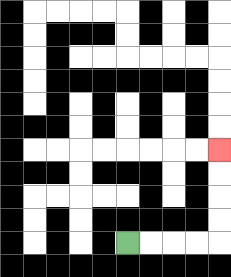{'start': '[5, 10]', 'end': '[9, 6]', 'path_directions': 'R,R,R,R,U,U,U,U', 'path_coordinates': '[[5, 10], [6, 10], [7, 10], [8, 10], [9, 10], [9, 9], [9, 8], [9, 7], [9, 6]]'}